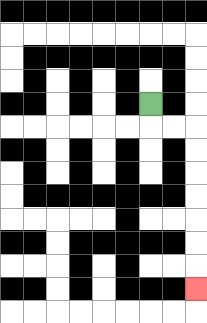{'start': '[6, 4]', 'end': '[8, 12]', 'path_directions': 'D,R,R,D,D,D,D,D,D,D', 'path_coordinates': '[[6, 4], [6, 5], [7, 5], [8, 5], [8, 6], [8, 7], [8, 8], [8, 9], [8, 10], [8, 11], [8, 12]]'}